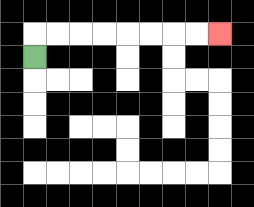{'start': '[1, 2]', 'end': '[9, 1]', 'path_directions': 'U,R,R,R,R,R,R,R,R', 'path_coordinates': '[[1, 2], [1, 1], [2, 1], [3, 1], [4, 1], [5, 1], [6, 1], [7, 1], [8, 1], [9, 1]]'}